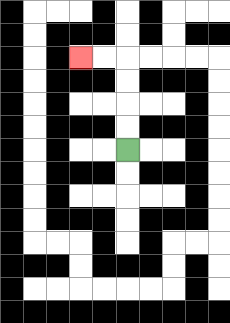{'start': '[5, 6]', 'end': '[3, 2]', 'path_directions': 'U,U,U,U,L,L', 'path_coordinates': '[[5, 6], [5, 5], [5, 4], [5, 3], [5, 2], [4, 2], [3, 2]]'}